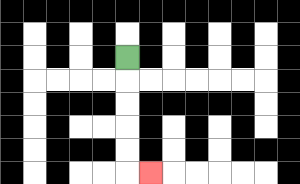{'start': '[5, 2]', 'end': '[6, 7]', 'path_directions': 'D,D,D,D,D,R', 'path_coordinates': '[[5, 2], [5, 3], [5, 4], [5, 5], [5, 6], [5, 7], [6, 7]]'}